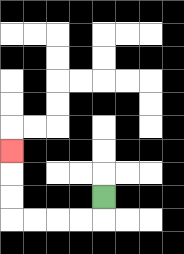{'start': '[4, 8]', 'end': '[0, 6]', 'path_directions': 'D,L,L,L,L,U,U,U', 'path_coordinates': '[[4, 8], [4, 9], [3, 9], [2, 9], [1, 9], [0, 9], [0, 8], [0, 7], [0, 6]]'}